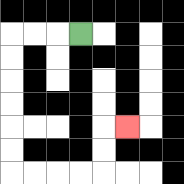{'start': '[3, 1]', 'end': '[5, 5]', 'path_directions': 'L,L,L,D,D,D,D,D,D,R,R,R,R,U,U,R', 'path_coordinates': '[[3, 1], [2, 1], [1, 1], [0, 1], [0, 2], [0, 3], [0, 4], [0, 5], [0, 6], [0, 7], [1, 7], [2, 7], [3, 7], [4, 7], [4, 6], [4, 5], [5, 5]]'}